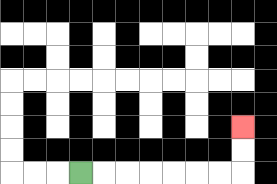{'start': '[3, 7]', 'end': '[10, 5]', 'path_directions': 'R,R,R,R,R,R,R,U,U', 'path_coordinates': '[[3, 7], [4, 7], [5, 7], [6, 7], [7, 7], [8, 7], [9, 7], [10, 7], [10, 6], [10, 5]]'}